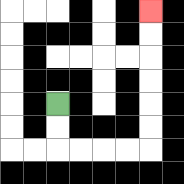{'start': '[2, 4]', 'end': '[6, 0]', 'path_directions': 'D,D,R,R,R,R,U,U,U,U,U,U', 'path_coordinates': '[[2, 4], [2, 5], [2, 6], [3, 6], [4, 6], [5, 6], [6, 6], [6, 5], [6, 4], [6, 3], [6, 2], [6, 1], [6, 0]]'}